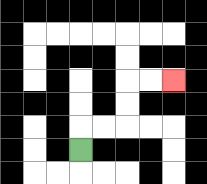{'start': '[3, 6]', 'end': '[7, 3]', 'path_directions': 'U,R,R,U,U,R,R', 'path_coordinates': '[[3, 6], [3, 5], [4, 5], [5, 5], [5, 4], [5, 3], [6, 3], [7, 3]]'}